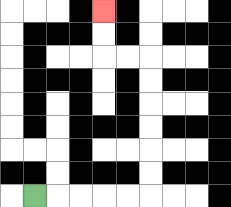{'start': '[1, 8]', 'end': '[4, 0]', 'path_directions': 'R,R,R,R,R,U,U,U,U,U,U,L,L,U,U', 'path_coordinates': '[[1, 8], [2, 8], [3, 8], [4, 8], [5, 8], [6, 8], [6, 7], [6, 6], [6, 5], [6, 4], [6, 3], [6, 2], [5, 2], [4, 2], [4, 1], [4, 0]]'}